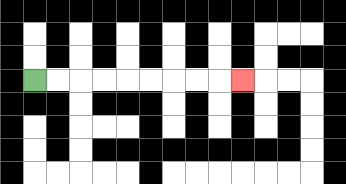{'start': '[1, 3]', 'end': '[10, 3]', 'path_directions': 'R,R,R,R,R,R,R,R,R', 'path_coordinates': '[[1, 3], [2, 3], [3, 3], [4, 3], [5, 3], [6, 3], [7, 3], [8, 3], [9, 3], [10, 3]]'}